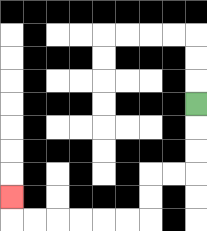{'start': '[8, 4]', 'end': '[0, 8]', 'path_directions': 'D,D,D,L,L,D,D,L,L,L,L,L,L,U', 'path_coordinates': '[[8, 4], [8, 5], [8, 6], [8, 7], [7, 7], [6, 7], [6, 8], [6, 9], [5, 9], [4, 9], [3, 9], [2, 9], [1, 9], [0, 9], [0, 8]]'}